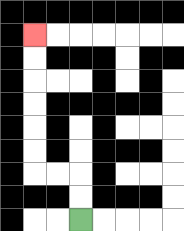{'start': '[3, 9]', 'end': '[1, 1]', 'path_directions': 'U,U,L,L,U,U,U,U,U,U', 'path_coordinates': '[[3, 9], [3, 8], [3, 7], [2, 7], [1, 7], [1, 6], [1, 5], [1, 4], [1, 3], [1, 2], [1, 1]]'}